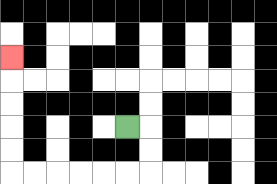{'start': '[5, 5]', 'end': '[0, 2]', 'path_directions': 'R,D,D,L,L,L,L,L,L,U,U,U,U,U', 'path_coordinates': '[[5, 5], [6, 5], [6, 6], [6, 7], [5, 7], [4, 7], [3, 7], [2, 7], [1, 7], [0, 7], [0, 6], [0, 5], [0, 4], [0, 3], [0, 2]]'}